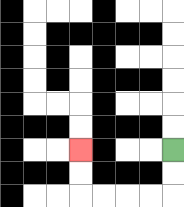{'start': '[7, 6]', 'end': '[3, 6]', 'path_directions': 'D,D,L,L,L,L,U,U', 'path_coordinates': '[[7, 6], [7, 7], [7, 8], [6, 8], [5, 8], [4, 8], [3, 8], [3, 7], [3, 6]]'}